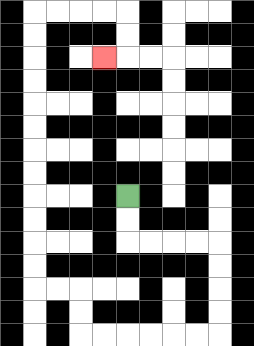{'start': '[5, 8]', 'end': '[4, 2]', 'path_directions': 'D,D,R,R,R,R,D,D,D,D,L,L,L,L,L,L,U,U,L,L,U,U,U,U,U,U,U,U,U,U,U,U,R,R,R,R,D,D,L', 'path_coordinates': '[[5, 8], [5, 9], [5, 10], [6, 10], [7, 10], [8, 10], [9, 10], [9, 11], [9, 12], [9, 13], [9, 14], [8, 14], [7, 14], [6, 14], [5, 14], [4, 14], [3, 14], [3, 13], [3, 12], [2, 12], [1, 12], [1, 11], [1, 10], [1, 9], [1, 8], [1, 7], [1, 6], [1, 5], [1, 4], [1, 3], [1, 2], [1, 1], [1, 0], [2, 0], [3, 0], [4, 0], [5, 0], [5, 1], [5, 2], [4, 2]]'}